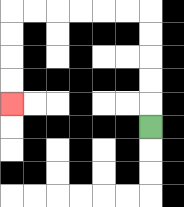{'start': '[6, 5]', 'end': '[0, 4]', 'path_directions': 'U,U,U,U,U,L,L,L,L,L,L,D,D,D,D', 'path_coordinates': '[[6, 5], [6, 4], [6, 3], [6, 2], [6, 1], [6, 0], [5, 0], [4, 0], [3, 0], [2, 0], [1, 0], [0, 0], [0, 1], [0, 2], [0, 3], [0, 4]]'}